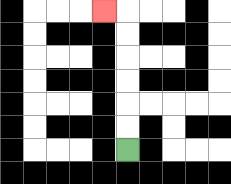{'start': '[5, 6]', 'end': '[4, 0]', 'path_directions': 'U,U,U,U,U,U,L', 'path_coordinates': '[[5, 6], [5, 5], [5, 4], [5, 3], [5, 2], [5, 1], [5, 0], [4, 0]]'}